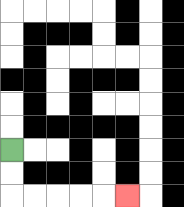{'start': '[0, 6]', 'end': '[5, 8]', 'path_directions': 'D,D,R,R,R,R,R', 'path_coordinates': '[[0, 6], [0, 7], [0, 8], [1, 8], [2, 8], [3, 8], [4, 8], [5, 8]]'}